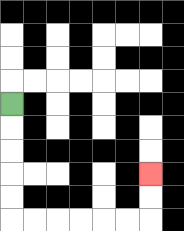{'start': '[0, 4]', 'end': '[6, 7]', 'path_directions': 'D,D,D,D,D,R,R,R,R,R,R,U,U', 'path_coordinates': '[[0, 4], [0, 5], [0, 6], [0, 7], [0, 8], [0, 9], [1, 9], [2, 9], [3, 9], [4, 9], [5, 9], [6, 9], [6, 8], [6, 7]]'}